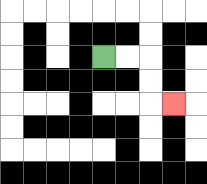{'start': '[4, 2]', 'end': '[7, 4]', 'path_directions': 'R,R,D,D,R', 'path_coordinates': '[[4, 2], [5, 2], [6, 2], [6, 3], [6, 4], [7, 4]]'}